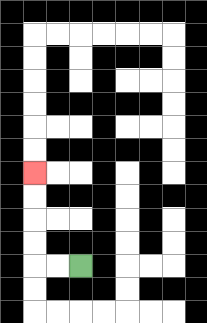{'start': '[3, 11]', 'end': '[1, 7]', 'path_directions': 'L,L,U,U,U,U', 'path_coordinates': '[[3, 11], [2, 11], [1, 11], [1, 10], [1, 9], [1, 8], [1, 7]]'}